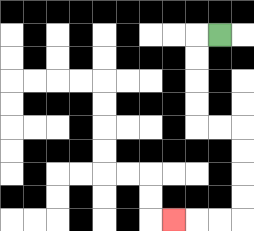{'start': '[9, 1]', 'end': '[7, 9]', 'path_directions': 'L,D,D,D,D,R,R,D,D,D,D,L,L,L', 'path_coordinates': '[[9, 1], [8, 1], [8, 2], [8, 3], [8, 4], [8, 5], [9, 5], [10, 5], [10, 6], [10, 7], [10, 8], [10, 9], [9, 9], [8, 9], [7, 9]]'}